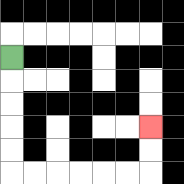{'start': '[0, 2]', 'end': '[6, 5]', 'path_directions': 'D,D,D,D,D,R,R,R,R,R,R,U,U', 'path_coordinates': '[[0, 2], [0, 3], [0, 4], [0, 5], [0, 6], [0, 7], [1, 7], [2, 7], [3, 7], [4, 7], [5, 7], [6, 7], [6, 6], [6, 5]]'}